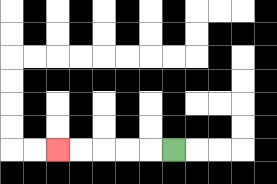{'start': '[7, 6]', 'end': '[2, 6]', 'path_directions': 'L,L,L,L,L', 'path_coordinates': '[[7, 6], [6, 6], [5, 6], [4, 6], [3, 6], [2, 6]]'}